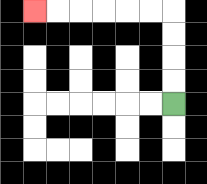{'start': '[7, 4]', 'end': '[1, 0]', 'path_directions': 'U,U,U,U,L,L,L,L,L,L', 'path_coordinates': '[[7, 4], [7, 3], [7, 2], [7, 1], [7, 0], [6, 0], [5, 0], [4, 0], [3, 0], [2, 0], [1, 0]]'}